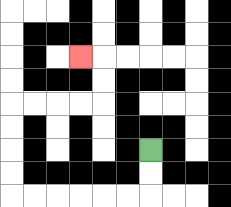{'start': '[6, 6]', 'end': '[3, 2]', 'path_directions': 'D,D,L,L,L,L,L,L,U,U,U,U,R,R,R,R,U,U,L', 'path_coordinates': '[[6, 6], [6, 7], [6, 8], [5, 8], [4, 8], [3, 8], [2, 8], [1, 8], [0, 8], [0, 7], [0, 6], [0, 5], [0, 4], [1, 4], [2, 4], [3, 4], [4, 4], [4, 3], [4, 2], [3, 2]]'}